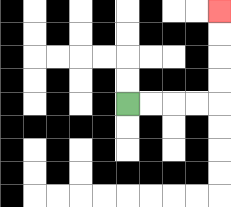{'start': '[5, 4]', 'end': '[9, 0]', 'path_directions': 'R,R,R,R,U,U,U,U', 'path_coordinates': '[[5, 4], [6, 4], [7, 4], [8, 4], [9, 4], [9, 3], [9, 2], [9, 1], [9, 0]]'}